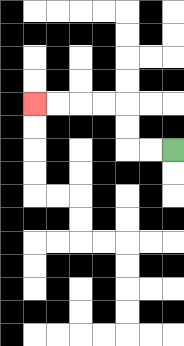{'start': '[7, 6]', 'end': '[1, 4]', 'path_directions': 'L,L,U,U,L,L,L,L', 'path_coordinates': '[[7, 6], [6, 6], [5, 6], [5, 5], [5, 4], [4, 4], [3, 4], [2, 4], [1, 4]]'}